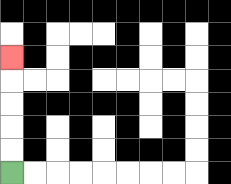{'start': '[0, 7]', 'end': '[0, 2]', 'path_directions': 'U,U,U,U,U', 'path_coordinates': '[[0, 7], [0, 6], [0, 5], [0, 4], [0, 3], [0, 2]]'}